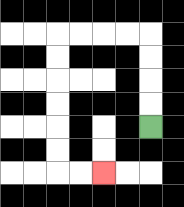{'start': '[6, 5]', 'end': '[4, 7]', 'path_directions': 'U,U,U,U,L,L,L,L,D,D,D,D,D,D,R,R', 'path_coordinates': '[[6, 5], [6, 4], [6, 3], [6, 2], [6, 1], [5, 1], [4, 1], [3, 1], [2, 1], [2, 2], [2, 3], [2, 4], [2, 5], [2, 6], [2, 7], [3, 7], [4, 7]]'}